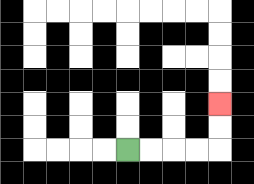{'start': '[5, 6]', 'end': '[9, 4]', 'path_directions': 'R,R,R,R,U,U', 'path_coordinates': '[[5, 6], [6, 6], [7, 6], [8, 6], [9, 6], [9, 5], [9, 4]]'}